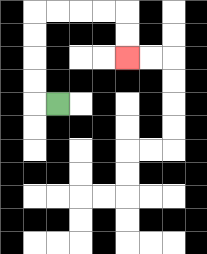{'start': '[2, 4]', 'end': '[5, 2]', 'path_directions': 'L,U,U,U,U,R,R,R,R,D,D', 'path_coordinates': '[[2, 4], [1, 4], [1, 3], [1, 2], [1, 1], [1, 0], [2, 0], [3, 0], [4, 0], [5, 0], [5, 1], [5, 2]]'}